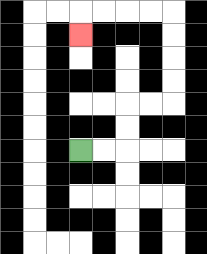{'start': '[3, 6]', 'end': '[3, 1]', 'path_directions': 'R,R,U,U,R,R,U,U,U,U,L,L,L,L,D', 'path_coordinates': '[[3, 6], [4, 6], [5, 6], [5, 5], [5, 4], [6, 4], [7, 4], [7, 3], [7, 2], [7, 1], [7, 0], [6, 0], [5, 0], [4, 0], [3, 0], [3, 1]]'}